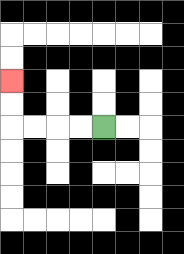{'start': '[4, 5]', 'end': '[0, 3]', 'path_directions': 'L,L,L,L,U,U', 'path_coordinates': '[[4, 5], [3, 5], [2, 5], [1, 5], [0, 5], [0, 4], [0, 3]]'}